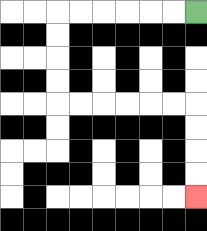{'start': '[8, 0]', 'end': '[8, 8]', 'path_directions': 'L,L,L,L,L,L,D,D,D,D,R,R,R,R,R,R,D,D,D,D', 'path_coordinates': '[[8, 0], [7, 0], [6, 0], [5, 0], [4, 0], [3, 0], [2, 0], [2, 1], [2, 2], [2, 3], [2, 4], [3, 4], [4, 4], [5, 4], [6, 4], [7, 4], [8, 4], [8, 5], [8, 6], [8, 7], [8, 8]]'}